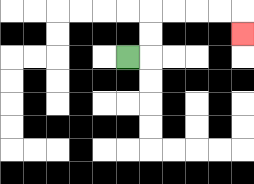{'start': '[5, 2]', 'end': '[10, 1]', 'path_directions': 'R,U,U,R,R,R,R,D', 'path_coordinates': '[[5, 2], [6, 2], [6, 1], [6, 0], [7, 0], [8, 0], [9, 0], [10, 0], [10, 1]]'}